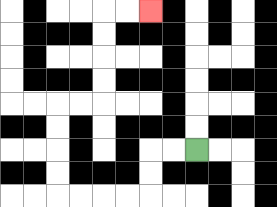{'start': '[8, 6]', 'end': '[6, 0]', 'path_directions': 'L,L,D,D,L,L,L,L,U,U,U,U,R,R,U,U,U,U,R,R', 'path_coordinates': '[[8, 6], [7, 6], [6, 6], [6, 7], [6, 8], [5, 8], [4, 8], [3, 8], [2, 8], [2, 7], [2, 6], [2, 5], [2, 4], [3, 4], [4, 4], [4, 3], [4, 2], [4, 1], [4, 0], [5, 0], [6, 0]]'}